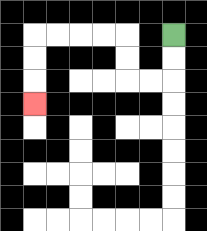{'start': '[7, 1]', 'end': '[1, 4]', 'path_directions': 'D,D,L,L,U,U,L,L,L,L,D,D,D', 'path_coordinates': '[[7, 1], [7, 2], [7, 3], [6, 3], [5, 3], [5, 2], [5, 1], [4, 1], [3, 1], [2, 1], [1, 1], [1, 2], [1, 3], [1, 4]]'}